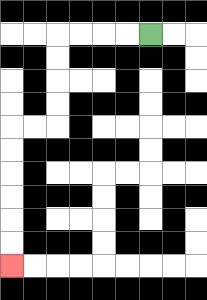{'start': '[6, 1]', 'end': '[0, 11]', 'path_directions': 'L,L,L,L,D,D,D,D,L,L,D,D,D,D,D,D', 'path_coordinates': '[[6, 1], [5, 1], [4, 1], [3, 1], [2, 1], [2, 2], [2, 3], [2, 4], [2, 5], [1, 5], [0, 5], [0, 6], [0, 7], [0, 8], [0, 9], [0, 10], [0, 11]]'}